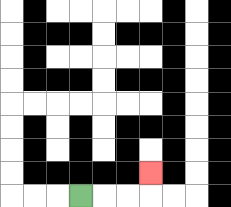{'start': '[3, 8]', 'end': '[6, 7]', 'path_directions': 'R,R,R,U', 'path_coordinates': '[[3, 8], [4, 8], [5, 8], [6, 8], [6, 7]]'}